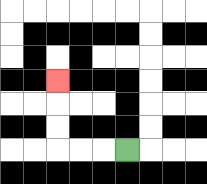{'start': '[5, 6]', 'end': '[2, 3]', 'path_directions': 'L,L,L,U,U,U', 'path_coordinates': '[[5, 6], [4, 6], [3, 6], [2, 6], [2, 5], [2, 4], [2, 3]]'}